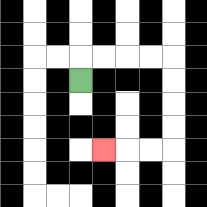{'start': '[3, 3]', 'end': '[4, 6]', 'path_directions': 'U,R,R,R,R,D,D,D,D,L,L,L', 'path_coordinates': '[[3, 3], [3, 2], [4, 2], [5, 2], [6, 2], [7, 2], [7, 3], [7, 4], [7, 5], [7, 6], [6, 6], [5, 6], [4, 6]]'}